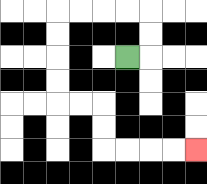{'start': '[5, 2]', 'end': '[8, 6]', 'path_directions': 'R,U,U,L,L,L,L,D,D,D,D,R,R,D,D,R,R,R,R', 'path_coordinates': '[[5, 2], [6, 2], [6, 1], [6, 0], [5, 0], [4, 0], [3, 0], [2, 0], [2, 1], [2, 2], [2, 3], [2, 4], [3, 4], [4, 4], [4, 5], [4, 6], [5, 6], [6, 6], [7, 6], [8, 6]]'}